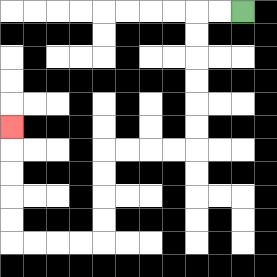{'start': '[10, 0]', 'end': '[0, 5]', 'path_directions': 'L,L,D,D,D,D,D,D,L,L,L,L,D,D,D,D,L,L,L,L,U,U,U,U,U', 'path_coordinates': '[[10, 0], [9, 0], [8, 0], [8, 1], [8, 2], [8, 3], [8, 4], [8, 5], [8, 6], [7, 6], [6, 6], [5, 6], [4, 6], [4, 7], [4, 8], [4, 9], [4, 10], [3, 10], [2, 10], [1, 10], [0, 10], [0, 9], [0, 8], [0, 7], [0, 6], [0, 5]]'}